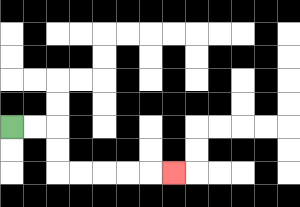{'start': '[0, 5]', 'end': '[7, 7]', 'path_directions': 'R,R,D,D,R,R,R,R,R', 'path_coordinates': '[[0, 5], [1, 5], [2, 5], [2, 6], [2, 7], [3, 7], [4, 7], [5, 7], [6, 7], [7, 7]]'}